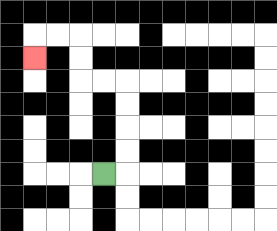{'start': '[4, 7]', 'end': '[1, 2]', 'path_directions': 'R,U,U,U,U,L,L,U,U,L,L,D', 'path_coordinates': '[[4, 7], [5, 7], [5, 6], [5, 5], [5, 4], [5, 3], [4, 3], [3, 3], [3, 2], [3, 1], [2, 1], [1, 1], [1, 2]]'}